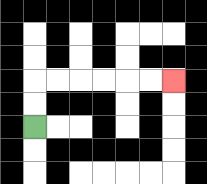{'start': '[1, 5]', 'end': '[7, 3]', 'path_directions': 'U,U,R,R,R,R,R,R', 'path_coordinates': '[[1, 5], [1, 4], [1, 3], [2, 3], [3, 3], [4, 3], [5, 3], [6, 3], [7, 3]]'}